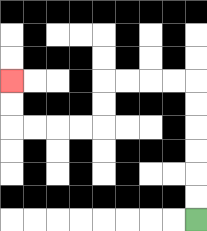{'start': '[8, 9]', 'end': '[0, 3]', 'path_directions': 'U,U,U,U,U,U,L,L,L,L,D,D,L,L,L,L,U,U', 'path_coordinates': '[[8, 9], [8, 8], [8, 7], [8, 6], [8, 5], [8, 4], [8, 3], [7, 3], [6, 3], [5, 3], [4, 3], [4, 4], [4, 5], [3, 5], [2, 5], [1, 5], [0, 5], [0, 4], [0, 3]]'}